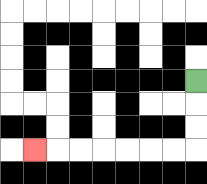{'start': '[8, 3]', 'end': '[1, 6]', 'path_directions': 'D,D,D,L,L,L,L,L,L,L', 'path_coordinates': '[[8, 3], [8, 4], [8, 5], [8, 6], [7, 6], [6, 6], [5, 6], [4, 6], [3, 6], [2, 6], [1, 6]]'}